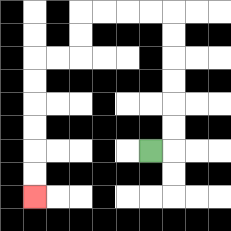{'start': '[6, 6]', 'end': '[1, 8]', 'path_directions': 'R,U,U,U,U,U,U,L,L,L,L,D,D,L,L,D,D,D,D,D,D', 'path_coordinates': '[[6, 6], [7, 6], [7, 5], [7, 4], [7, 3], [7, 2], [7, 1], [7, 0], [6, 0], [5, 0], [4, 0], [3, 0], [3, 1], [3, 2], [2, 2], [1, 2], [1, 3], [1, 4], [1, 5], [1, 6], [1, 7], [1, 8]]'}